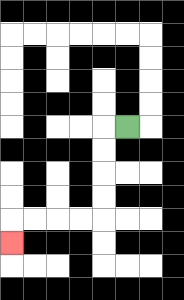{'start': '[5, 5]', 'end': '[0, 10]', 'path_directions': 'L,D,D,D,D,L,L,L,L,D', 'path_coordinates': '[[5, 5], [4, 5], [4, 6], [4, 7], [4, 8], [4, 9], [3, 9], [2, 9], [1, 9], [0, 9], [0, 10]]'}